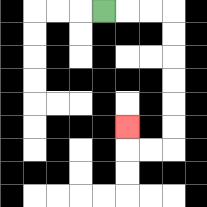{'start': '[4, 0]', 'end': '[5, 5]', 'path_directions': 'R,R,R,D,D,D,D,D,D,L,L,U', 'path_coordinates': '[[4, 0], [5, 0], [6, 0], [7, 0], [7, 1], [7, 2], [7, 3], [7, 4], [7, 5], [7, 6], [6, 6], [5, 6], [5, 5]]'}